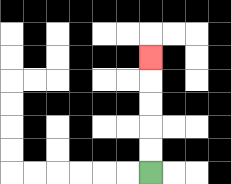{'start': '[6, 7]', 'end': '[6, 2]', 'path_directions': 'U,U,U,U,U', 'path_coordinates': '[[6, 7], [6, 6], [6, 5], [6, 4], [6, 3], [6, 2]]'}